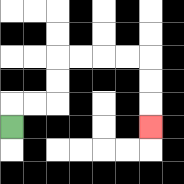{'start': '[0, 5]', 'end': '[6, 5]', 'path_directions': 'U,R,R,U,U,R,R,R,R,D,D,D', 'path_coordinates': '[[0, 5], [0, 4], [1, 4], [2, 4], [2, 3], [2, 2], [3, 2], [4, 2], [5, 2], [6, 2], [6, 3], [6, 4], [6, 5]]'}